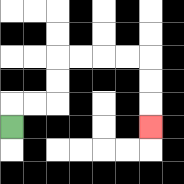{'start': '[0, 5]', 'end': '[6, 5]', 'path_directions': 'U,R,R,U,U,R,R,R,R,D,D,D', 'path_coordinates': '[[0, 5], [0, 4], [1, 4], [2, 4], [2, 3], [2, 2], [3, 2], [4, 2], [5, 2], [6, 2], [6, 3], [6, 4], [6, 5]]'}